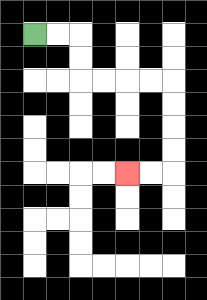{'start': '[1, 1]', 'end': '[5, 7]', 'path_directions': 'R,R,D,D,R,R,R,R,D,D,D,D,L,L', 'path_coordinates': '[[1, 1], [2, 1], [3, 1], [3, 2], [3, 3], [4, 3], [5, 3], [6, 3], [7, 3], [7, 4], [7, 5], [7, 6], [7, 7], [6, 7], [5, 7]]'}